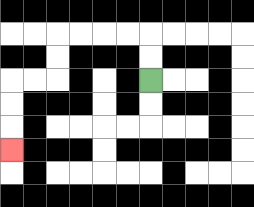{'start': '[6, 3]', 'end': '[0, 6]', 'path_directions': 'U,U,L,L,L,L,D,D,L,L,D,D,D', 'path_coordinates': '[[6, 3], [6, 2], [6, 1], [5, 1], [4, 1], [3, 1], [2, 1], [2, 2], [2, 3], [1, 3], [0, 3], [0, 4], [0, 5], [0, 6]]'}